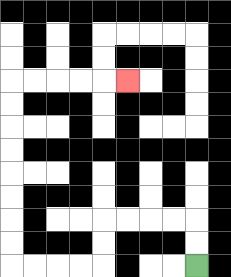{'start': '[8, 11]', 'end': '[5, 3]', 'path_directions': 'U,U,L,L,L,L,D,D,L,L,L,L,U,U,U,U,U,U,U,U,R,R,R,R,R', 'path_coordinates': '[[8, 11], [8, 10], [8, 9], [7, 9], [6, 9], [5, 9], [4, 9], [4, 10], [4, 11], [3, 11], [2, 11], [1, 11], [0, 11], [0, 10], [0, 9], [0, 8], [0, 7], [0, 6], [0, 5], [0, 4], [0, 3], [1, 3], [2, 3], [3, 3], [4, 3], [5, 3]]'}